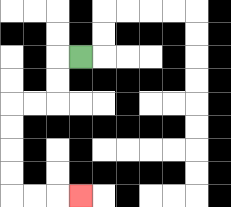{'start': '[3, 2]', 'end': '[3, 8]', 'path_directions': 'L,D,D,L,L,D,D,D,D,R,R,R', 'path_coordinates': '[[3, 2], [2, 2], [2, 3], [2, 4], [1, 4], [0, 4], [0, 5], [0, 6], [0, 7], [0, 8], [1, 8], [2, 8], [3, 8]]'}